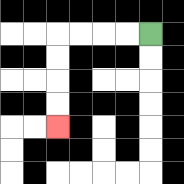{'start': '[6, 1]', 'end': '[2, 5]', 'path_directions': 'L,L,L,L,D,D,D,D', 'path_coordinates': '[[6, 1], [5, 1], [4, 1], [3, 1], [2, 1], [2, 2], [2, 3], [2, 4], [2, 5]]'}